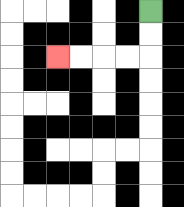{'start': '[6, 0]', 'end': '[2, 2]', 'path_directions': 'D,D,L,L,L,L', 'path_coordinates': '[[6, 0], [6, 1], [6, 2], [5, 2], [4, 2], [3, 2], [2, 2]]'}